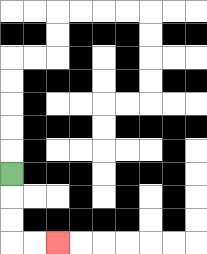{'start': '[0, 7]', 'end': '[2, 10]', 'path_directions': 'D,D,D,R,R', 'path_coordinates': '[[0, 7], [0, 8], [0, 9], [0, 10], [1, 10], [2, 10]]'}